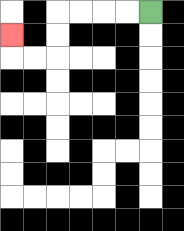{'start': '[6, 0]', 'end': '[0, 1]', 'path_directions': 'L,L,L,L,D,D,L,L,U', 'path_coordinates': '[[6, 0], [5, 0], [4, 0], [3, 0], [2, 0], [2, 1], [2, 2], [1, 2], [0, 2], [0, 1]]'}